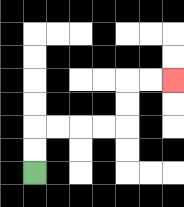{'start': '[1, 7]', 'end': '[7, 3]', 'path_directions': 'U,U,R,R,R,R,U,U,R,R', 'path_coordinates': '[[1, 7], [1, 6], [1, 5], [2, 5], [3, 5], [4, 5], [5, 5], [5, 4], [5, 3], [6, 3], [7, 3]]'}